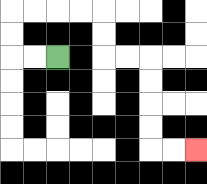{'start': '[2, 2]', 'end': '[8, 6]', 'path_directions': 'L,L,U,U,R,R,R,R,D,D,R,R,D,D,D,D,R,R', 'path_coordinates': '[[2, 2], [1, 2], [0, 2], [0, 1], [0, 0], [1, 0], [2, 0], [3, 0], [4, 0], [4, 1], [4, 2], [5, 2], [6, 2], [6, 3], [6, 4], [6, 5], [6, 6], [7, 6], [8, 6]]'}